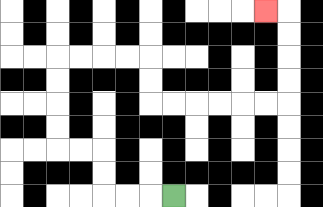{'start': '[7, 8]', 'end': '[11, 0]', 'path_directions': 'L,L,L,U,U,L,L,U,U,U,U,R,R,R,R,D,D,R,R,R,R,R,R,U,U,U,U,L', 'path_coordinates': '[[7, 8], [6, 8], [5, 8], [4, 8], [4, 7], [4, 6], [3, 6], [2, 6], [2, 5], [2, 4], [2, 3], [2, 2], [3, 2], [4, 2], [5, 2], [6, 2], [6, 3], [6, 4], [7, 4], [8, 4], [9, 4], [10, 4], [11, 4], [12, 4], [12, 3], [12, 2], [12, 1], [12, 0], [11, 0]]'}